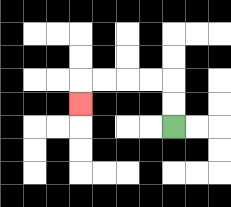{'start': '[7, 5]', 'end': '[3, 4]', 'path_directions': 'U,U,L,L,L,L,D', 'path_coordinates': '[[7, 5], [7, 4], [7, 3], [6, 3], [5, 3], [4, 3], [3, 3], [3, 4]]'}